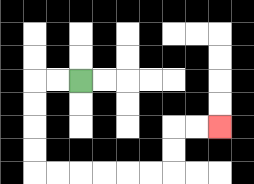{'start': '[3, 3]', 'end': '[9, 5]', 'path_directions': 'L,L,D,D,D,D,R,R,R,R,R,R,U,U,R,R', 'path_coordinates': '[[3, 3], [2, 3], [1, 3], [1, 4], [1, 5], [1, 6], [1, 7], [2, 7], [3, 7], [4, 7], [5, 7], [6, 7], [7, 7], [7, 6], [7, 5], [8, 5], [9, 5]]'}